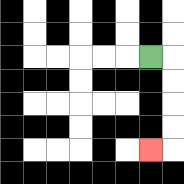{'start': '[6, 2]', 'end': '[6, 6]', 'path_directions': 'R,D,D,D,D,L', 'path_coordinates': '[[6, 2], [7, 2], [7, 3], [7, 4], [7, 5], [7, 6], [6, 6]]'}